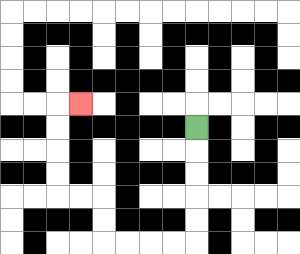{'start': '[8, 5]', 'end': '[3, 4]', 'path_directions': 'D,D,D,D,D,L,L,L,L,U,U,L,L,U,U,U,U,R', 'path_coordinates': '[[8, 5], [8, 6], [8, 7], [8, 8], [8, 9], [8, 10], [7, 10], [6, 10], [5, 10], [4, 10], [4, 9], [4, 8], [3, 8], [2, 8], [2, 7], [2, 6], [2, 5], [2, 4], [3, 4]]'}